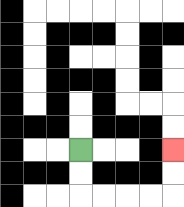{'start': '[3, 6]', 'end': '[7, 6]', 'path_directions': 'D,D,R,R,R,R,U,U', 'path_coordinates': '[[3, 6], [3, 7], [3, 8], [4, 8], [5, 8], [6, 8], [7, 8], [7, 7], [7, 6]]'}